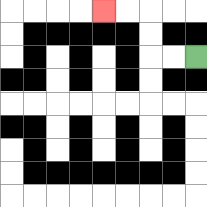{'start': '[8, 2]', 'end': '[4, 0]', 'path_directions': 'L,L,U,U,L,L', 'path_coordinates': '[[8, 2], [7, 2], [6, 2], [6, 1], [6, 0], [5, 0], [4, 0]]'}